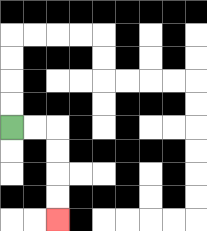{'start': '[0, 5]', 'end': '[2, 9]', 'path_directions': 'R,R,D,D,D,D', 'path_coordinates': '[[0, 5], [1, 5], [2, 5], [2, 6], [2, 7], [2, 8], [2, 9]]'}